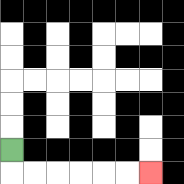{'start': '[0, 6]', 'end': '[6, 7]', 'path_directions': 'D,R,R,R,R,R,R', 'path_coordinates': '[[0, 6], [0, 7], [1, 7], [2, 7], [3, 7], [4, 7], [5, 7], [6, 7]]'}